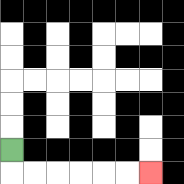{'start': '[0, 6]', 'end': '[6, 7]', 'path_directions': 'D,R,R,R,R,R,R', 'path_coordinates': '[[0, 6], [0, 7], [1, 7], [2, 7], [3, 7], [4, 7], [5, 7], [6, 7]]'}